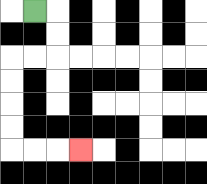{'start': '[1, 0]', 'end': '[3, 6]', 'path_directions': 'R,D,D,L,L,D,D,D,D,R,R,R', 'path_coordinates': '[[1, 0], [2, 0], [2, 1], [2, 2], [1, 2], [0, 2], [0, 3], [0, 4], [0, 5], [0, 6], [1, 6], [2, 6], [3, 6]]'}